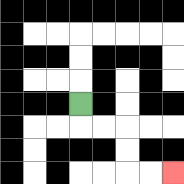{'start': '[3, 4]', 'end': '[7, 7]', 'path_directions': 'D,R,R,D,D,R,R', 'path_coordinates': '[[3, 4], [3, 5], [4, 5], [5, 5], [5, 6], [5, 7], [6, 7], [7, 7]]'}